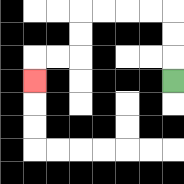{'start': '[7, 3]', 'end': '[1, 3]', 'path_directions': 'U,U,U,L,L,L,L,D,D,L,L,D', 'path_coordinates': '[[7, 3], [7, 2], [7, 1], [7, 0], [6, 0], [5, 0], [4, 0], [3, 0], [3, 1], [3, 2], [2, 2], [1, 2], [1, 3]]'}